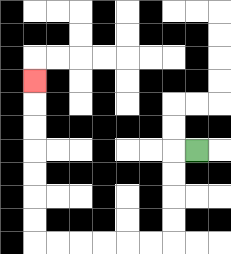{'start': '[8, 6]', 'end': '[1, 3]', 'path_directions': 'L,D,D,D,D,L,L,L,L,L,L,U,U,U,U,U,U,U', 'path_coordinates': '[[8, 6], [7, 6], [7, 7], [7, 8], [7, 9], [7, 10], [6, 10], [5, 10], [4, 10], [3, 10], [2, 10], [1, 10], [1, 9], [1, 8], [1, 7], [1, 6], [1, 5], [1, 4], [1, 3]]'}